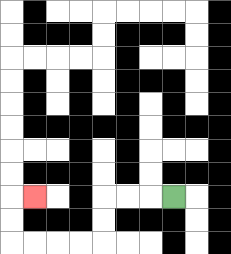{'start': '[7, 8]', 'end': '[1, 8]', 'path_directions': 'L,L,L,D,D,L,L,L,L,U,U,R', 'path_coordinates': '[[7, 8], [6, 8], [5, 8], [4, 8], [4, 9], [4, 10], [3, 10], [2, 10], [1, 10], [0, 10], [0, 9], [0, 8], [1, 8]]'}